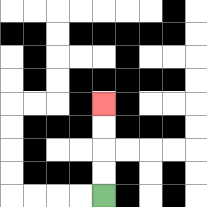{'start': '[4, 8]', 'end': '[4, 4]', 'path_directions': 'U,U,U,U', 'path_coordinates': '[[4, 8], [4, 7], [4, 6], [4, 5], [4, 4]]'}